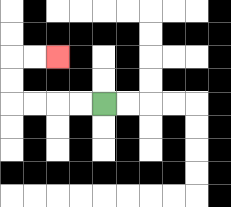{'start': '[4, 4]', 'end': '[2, 2]', 'path_directions': 'L,L,L,L,U,U,R,R', 'path_coordinates': '[[4, 4], [3, 4], [2, 4], [1, 4], [0, 4], [0, 3], [0, 2], [1, 2], [2, 2]]'}